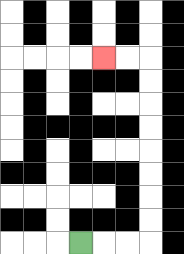{'start': '[3, 10]', 'end': '[4, 2]', 'path_directions': 'R,R,R,U,U,U,U,U,U,U,U,L,L', 'path_coordinates': '[[3, 10], [4, 10], [5, 10], [6, 10], [6, 9], [6, 8], [6, 7], [6, 6], [6, 5], [6, 4], [6, 3], [6, 2], [5, 2], [4, 2]]'}